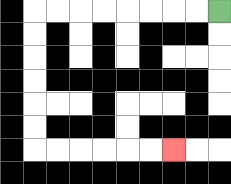{'start': '[9, 0]', 'end': '[7, 6]', 'path_directions': 'L,L,L,L,L,L,L,L,D,D,D,D,D,D,R,R,R,R,R,R', 'path_coordinates': '[[9, 0], [8, 0], [7, 0], [6, 0], [5, 0], [4, 0], [3, 0], [2, 0], [1, 0], [1, 1], [1, 2], [1, 3], [1, 4], [1, 5], [1, 6], [2, 6], [3, 6], [4, 6], [5, 6], [6, 6], [7, 6]]'}